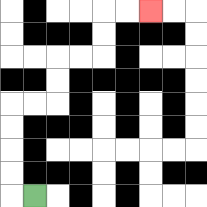{'start': '[1, 8]', 'end': '[6, 0]', 'path_directions': 'L,U,U,U,U,R,R,U,U,R,R,U,U,R,R', 'path_coordinates': '[[1, 8], [0, 8], [0, 7], [0, 6], [0, 5], [0, 4], [1, 4], [2, 4], [2, 3], [2, 2], [3, 2], [4, 2], [4, 1], [4, 0], [5, 0], [6, 0]]'}